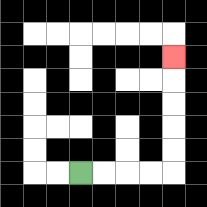{'start': '[3, 7]', 'end': '[7, 2]', 'path_directions': 'R,R,R,R,U,U,U,U,U', 'path_coordinates': '[[3, 7], [4, 7], [5, 7], [6, 7], [7, 7], [7, 6], [7, 5], [7, 4], [7, 3], [7, 2]]'}